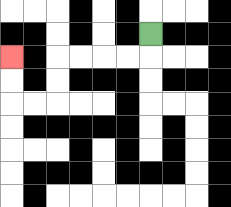{'start': '[6, 1]', 'end': '[0, 2]', 'path_directions': 'D,L,L,L,L,D,D,L,L,U,U', 'path_coordinates': '[[6, 1], [6, 2], [5, 2], [4, 2], [3, 2], [2, 2], [2, 3], [2, 4], [1, 4], [0, 4], [0, 3], [0, 2]]'}